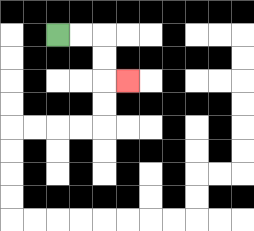{'start': '[2, 1]', 'end': '[5, 3]', 'path_directions': 'R,R,D,D,R', 'path_coordinates': '[[2, 1], [3, 1], [4, 1], [4, 2], [4, 3], [5, 3]]'}